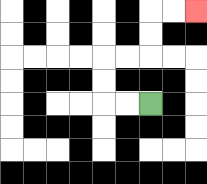{'start': '[6, 4]', 'end': '[8, 0]', 'path_directions': 'L,L,U,U,R,R,U,U,R,R', 'path_coordinates': '[[6, 4], [5, 4], [4, 4], [4, 3], [4, 2], [5, 2], [6, 2], [6, 1], [6, 0], [7, 0], [8, 0]]'}